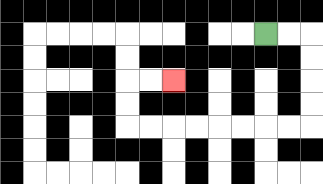{'start': '[11, 1]', 'end': '[7, 3]', 'path_directions': 'R,R,D,D,D,D,L,L,L,L,L,L,L,L,U,U,R,R', 'path_coordinates': '[[11, 1], [12, 1], [13, 1], [13, 2], [13, 3], [13, 4], [13, 5], [12, 5], [11, 5], [10, 5], [9, 5], [8, 5], [7, 5], [6, 5], [5, 5], [5, 4], [5, 3], [6, 3], [7, 3]]'}